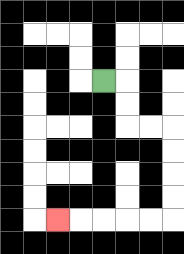{'start': '[4, 3]', 'end': '[2, 9]', 'path_directions': 'R,D,D,R,R,D,D,D,D,L,L,L,L,L', 'path_coordinates': '[[4, 3], [5, 3], [5, 4], [5, 5], [6, 5], [7, 5], [7, 6], [7, 7], [7, 8], [7, 9], [6, 9], [5, 9], [4, 9], [3, 9], [2, 9]]'}